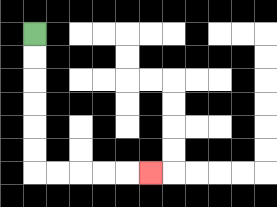{'start': '[1, 1]', 'end': '[6, 7]', 'path_directions': 'D,D,D,D,D,D,R,R,R,R,R', 'path_coordinates': '[[1, 1], [1, 2], [1, 3], [1, 4], [1, 5], [1, 6], [1, 7], [2, 7], [3, 7], [4, 7], [5, 7], [6, 7]]'}